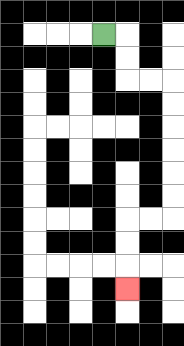{'start': '[4, 1]', 'end': '[5, 12]', 'path_directions': 'R,D,D,R,R,D,D,D,D,D,D,L,L,D,D,D', 'path_coordinates': '[[4, 1], [5, 1], [5, 2], [5, 3], [6, 3], [7, 3], [7, 4], [7, 5], [7, 6], [7, 7], [7, 8], [7, 9], [6, 9], [5, 9], [5, 10], [5, 11], [5, 12]]'}